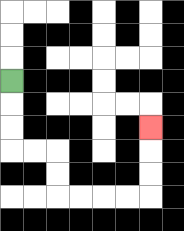{'start': '[0, 3]', 'end': '[6, 5]', 'path_directions': 'D,D,D,R,R,D,D,R,R,R,R,U,U,U', 'path_coordinates': '[[0, 3], [0, 4], [0, 5], [0, 6], [1, 6], [2, 6], [2, 7], [2, 8], [3, 8], [4, 8], [5, 8], [6, 8], [6, 7], [6, 6], [6, 5]]'}